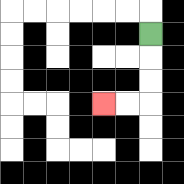{'start': '[6, 1]', 'end': '[4, 4]', 'path_directions': 'D,D,D,L,L', 'path_coordinates': '[[6, 1], [6, 2], [6, 3], [6, 4], [5, 4], [4, 4]]'}